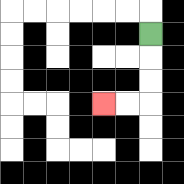{'start': '[6, 1]', 'end': '[4, 4]', 'path_directions': 'D,D,D,L,L', 'path_coordinates': '[[6, 1], [6, 2], [6, 3], [6, 4], [5, 4], [4, 4]]'}